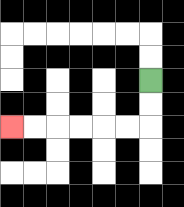{'start': '[6, 3]', 'end': '[0, 5]', 'path_directions': 'D,D,L,L,L,L,L,L', 'path_coordinates': '[[6, 3], [6, 4], [6, 5], [5, 5], [4, 5], [3, 5], [2, 5], [1, 5], [0, 5]]'}